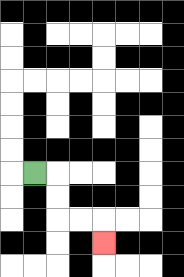{'start': '[1, 7]', 'end': '[4, 10]', 'path_directions': 'R,D,D,R,R,D', 'path_coordinates': '[[1, 7], [2, 7], [2, 8], [2, 9], [3, 9], [4, 9], [4, 10]]'}